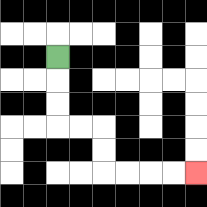{'start': '[2, 2]', 'end': '[8, 7]', 'path_directions': 'D,D,D,R,R,D,D,R,R,R,R', 'path_coordinates': '[[2, 2], [2, 3], [2, 4], [2, 5], [3, 5], [4, 5], [4, 6], [4, 7], [5, 7], [6, 7], [7, 7], [8, 7]]'}